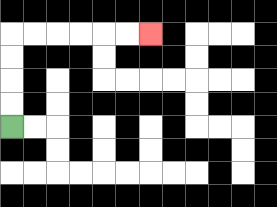{'start': '[0, 5]', 'end': '[6, 1]', 'path_directions': 'U,U,U,U,R,R,R,R,R,R', 'path_coordinates': '[[0, 5], [0, 4], [0, 3], [0, 2], [0, 1], [1, 1], [2, 1], [3, 1], [4, 1], [5, 1], [6, 1]]'}